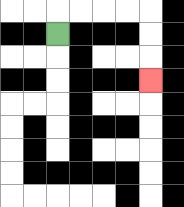{'start': '[2, 1]', 'end': '[6, 3]', 'path_directions': 'U,R,R,R,R,D,D,D', 'path_coordinates': '[[2, 1], [2, 0], [3, 0], [4, 0], [5, 0], [6, 0], [6, 1], [6, 2], [6, 3]]'}